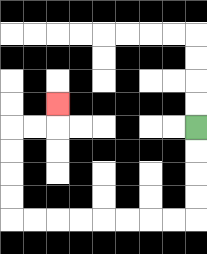{'start': '[8, 5]', 'end': '[2, 4]', 'path_directions': 'D,D,D,D,L,L,L,L,L,L,L,L,U,U,U,U,R,R,U', 'path_coordinates': '[[8, 5], [8, 6], [8, 7], [8, 8], [8, 9], [7, 9], [6, 9], [5, 9], [4, 9], [3, 9], [2, 9], [1, 9], [0, 9], [0, 8], [0, 7], [0, 6], [0, 5], [1, 5], [2, 5], [2, 4]]'}